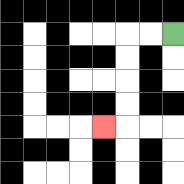{'start': '[7, 1]', 'end': '[4, 5]', 'path_directions': 'L,L,D,D,D,D,L', 'path_coordinates': '[[7, 1], [6, 1], [5, 1], [5, 2], [5, 3], [5, 4], [5, 5], [4, 5]]'}